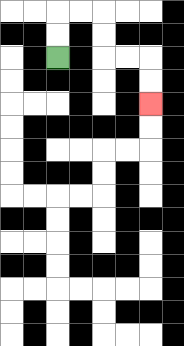{'start': '[2, 2]', 'end': '[6, 4]', 'path_directions': 'U,U,R,R,D,D,R,R,D,D', 'path_coordinates': '[[2, 2], [2, 1], [2, 0], [3, 0], [4, 0], [4, 1], [4, 2], [5, 2], [6, 2], [6, 3], [6, 4]]'}